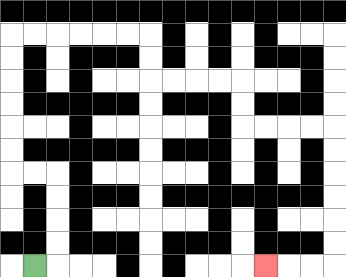{'start': '[1, 11]', 'end': '[11, 11]', 'path_directions': 'R,U,U,U,U,L,L,U,U,U,U,U,U,R,R,R,R,R,R,D,D,R,R,R,R,D,D,R,R,R,R,D,D,D,D,D,D,L,L,L', 'path_coordinates': '[[1, 11], [2, 11], [2, 10], [2, 9], [2, 8], [2, 7], [1, 7], [0, 7], [0, 6], [0, 5], [0, 4], [0, 3], [0, 2], [0, 1], [1, 1], [2, 1], [3, 1], [4, 1], [5, 1], [6, 1], [6, 2], [6, 3], [7, 3], [8, 3], [9, 3], [10, 3], [10, 4], [10, 5], [11, 5], [12, 5], [13, 5], [14, 5], [14, 6], [14, 7], [14, 8], [14, 9], [14, 10], [14, 11], [13, 11], [12, 11], [11, 11]]'}